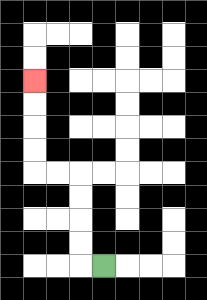{'start': '[4, 11]', 'end': '[1, 3]', 'path_directions': 'L,U,U,U,U,L,L,U,U,U,U', 'path_coordinates': '[[4, 11], [3, 11], [3, 10], [3, 9], [3, 8], [3, 7], [2, 7], [1, 7], [1, 6], [1, 5], [1, 4], [1, 3]]'}